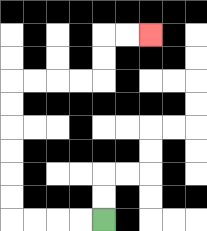{'start': '[4, 9]', 'end': '[6, 1]', 'path_directions': 'L,L,L,L,U,U,U,U,U,U,R,R,R,R,U,U,R,R', 'path_coordinates': '[[4, 9], [3, 9], [2, 9], [1, 9], [0, 9], [0, 8], [0, 7], [0, 6], [0, 5], [0, 4], [0, 3], [1, 3], [2, 3], [3, 3], [4, 3], [4, 2], [4, 1], [5, 1], [6, 1]]'}